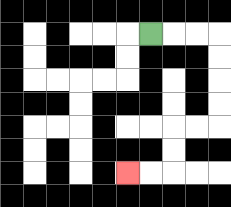{'start': '[6, 1]', 'end': '[5, 7]', 'path_directions': 'R,R,R,D,D,D,D,L,L,D,D,L,L', 'path_coordinates': '[[6, 1], [7, 1], [8, 1], [9, 1], [9, 2], [9, 3], [9, 4], [9, 5], [8, 5], [7, 5], [7, 6], [7, 7], [6, 7], [5, 7]]'}